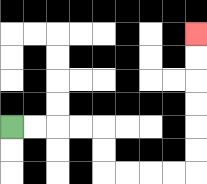{'start': '[0, 5]', 'end': '[8, 1]', 'path_directions': 'R,R,R,R,D,D,R,R,R,R,U,U,U,U,U,U', 'path_coordinates': '[[0, 5], [1, 5], [2, 5], [3, 5], [4, 5], [4, 6], [4, 7], [5, 7], [6, 7], [7, 7], [8, 7], [8, 6], [8, 5], [8, 4], [8, 3], [8, 2], [8, 1]]'}